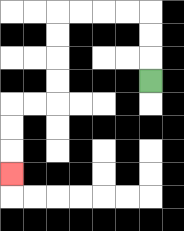{'start': '[6, 3]', 'end': '[0, 7]', 'path_directions': 'U,U,U,L,L,L,L,D,D,D,D,L,L,D,D,D', 'path_coordinates': '[[6, 3], [6, 2], [6, 1], [6, 0], [5, 0], [4, 0], [3, 0], [2, 0], [2, 1], [2, 2], [2, 3], [2, 4], [1, 4], [0, 4], [0, 5], [0, 6], [0, 7]]'}